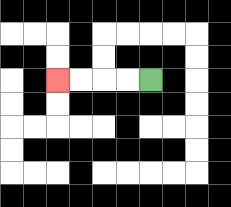{'start': '[6, 3]', 'end': '[2, 3]', 'path_directions': 'L,L,L,L', 'path_coordinates': '[[6, 3], [5, 3], [4, 3], [3, 3], [2, 3]]'}